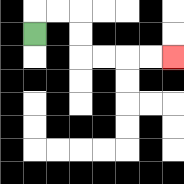{'start': '[1, 1]', 'end': '[7, 2]', 'path_directions': 'U,R,R,D,D,R,R,R,R', 'path_coordinates': '[[1, 1], [1, 0], [2, 0], [3, 0], [3, 1], [3, 2], [4, 2], [5, 2], [6, 2], [7, 2]]'}